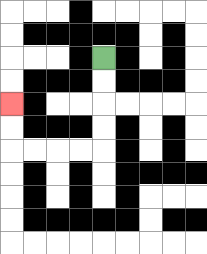{'start': '[4, 2]', 'end': '[0, 4]', 'path_directions': 'D,D,D,D,L,L,L,L,U,U', 'path_coordinates': '[[4, 2], [4, 3], [4, 4], [4, 5], [4, 6], [3, 6], [2, 6], [1, 6], [0, 6], [0, 5], [0, 4]]'}